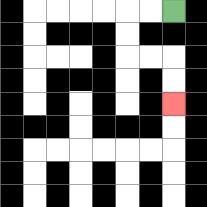{'start': '[7, 0]', 'end': '[7, 4]', 'path_directions': 'L,L,D,D,R,R,D,D', 'path_coordinates': '[[7, 0], [6, 0], [5, 0], [5, 1], [5, 2], [6, 2], [7, 2], [7, 3], [7, 4]]'}